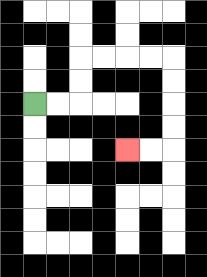{'start': '[1, 4]', 'end': '[5, 6]', 'path_directions': 'R,R,U,U,R,R,R,R,D,D,D,D,L,L', 'path_coordinates': '[[1, 4], [2, 4], [3, 4], [3, 3], [3, 2], [4, 2], [5, 2], [6, 2], [7, 2], [7, 3], [7, 4], [7, 5], [7, 6], [6, 6], [5, 6]]'}